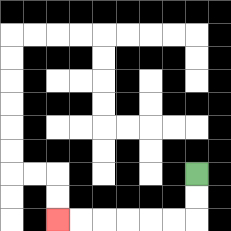{'start': '[8, 7]', 'end': '[2, 9]', 'path_directions': 'D,D,L,L,L,L,L,L', 'path_coordinates': '[[8, 7], [8, 8], [8, 9], [7, 9], [6, 9], [5, 9], [4, 9], [3, 9], [2, 9]]'}